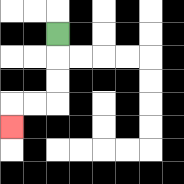{'start': '[2, 1]', 'end': '[0, 5]', 'path_directions': 'D,D,D,L,L,D', 'path_coordinates': '[[2, 1], [2, 2], [2, 3], [2, 4], [1, 4], [0, 4], [0, 5]]'}